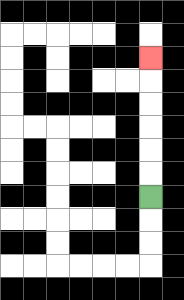{'start': '[6, 8]', 'end': '[6, 2]', 'path_directions': 'U,U,U,U,U,U', 'path_coordinates': '[[6, 8], [6, 7], [6, 6], [6, 5], [6, 4], [6, 3], [6, 2]]'}